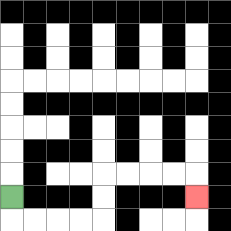{'start': '[0, 8]', 'end': '[8, 8]', 'path_directions': 'D,R,R,R,R,U,U,R,R,R,R,D', 'path_coordinates': '[[0, 8], [0, 9], [1, 9], [2, 9], [3, 9], [4, 9], [4, 8], [4, 7], [5, 7], [6, 7], [7, 7], [8, 7], [8, 8]]'}